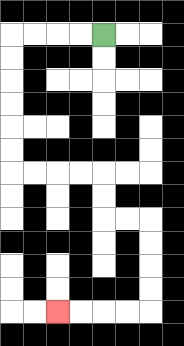{'start': '[4, 1]', 'end': '[2, 13]', 'path_directions': 'L,L,L,L,D,D,D,D,D,D,R,R,R,R,D,D,R,R,D,D,D,D,L,L,L,L', 'path_coordinates': '[[4, 1], [3, 1], [2, 1], [1, 1], [0, 1], [0, 2], [0, 3], [0, 4], [0, 5], [0, 6], [0, 7], [1, 7], [2, 7], [3, 7], [4, 7], [4, 8], [4, 9], [5, 9], [6, 9], [6, 10], [6, 11], [6, 12], [6, 13], [5, 13], [4, 13], [3, 13], [2, 13]]'}